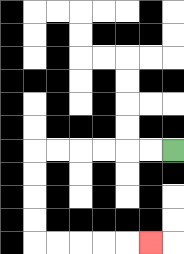{'start': '[7, 6]', 'end': '[6, 10]', 'path_directions': 'L,L,L,L,L,L,D,D,D,D,R,R,R,R,R', 'path_coordinates': '[[7, 6], [6, 6], [5, 6], [4, 6], [3, 6], [2, 6], [1, 6], [1, 7], [1, 8], [1, 9], [1, 10], [2, 10], [3, 10], [4, 10], [5, 10], [6, 10]]'}